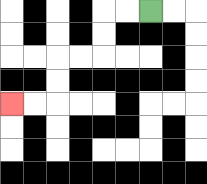{'start': '[6, 0]', 'end': '[0, 4]', 'path_directions': 'L,L,D,D,L,L,D,D,L,L', 'path_coordinates': '[[6, 0], [5, 0], [4, 0], [4, 1], [4, 2], [3, 2], [2, 2], [2, 3], [2, 4], [1, 4], [0, 4]]'}